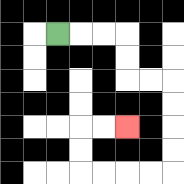{'start': '[2, 1]', 'end': '[5, 5]', 'path_directions': 'R,R,R,D,D,R,R,D,D,D,D,L,L,L,L,U,U,R,R', 'path_coordinates': '[[2, 1], [3, 1], [4, 1], [5, 1], [5, 2], [5, 3], [6, 3], [7, 3], [7, 4], [7, 5], [7, 6], [7, 7], [6, 7], [5, 7], [4, 7], [3, 7], [3, 6], [3, 5], [4, 5], [5, 5]]'}